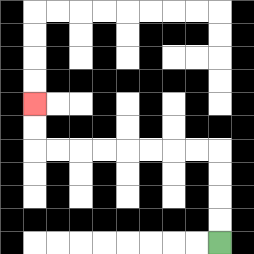{'start': '[9, 10]', 'end': '[1, 4]', 'path_directions': 'U,U,U,U,L,L,L,L,L,L,L,L,U,U', 'path_coordinates': '[[9, 10], [9, 9], [9, 8], [9, 7], [9, 6], [8, 6], [7, 6], [6, 6], [5, 6], [4, 6], [3, 6], [2, 6], [1, 6], [1, 5], [1, 4]]'}